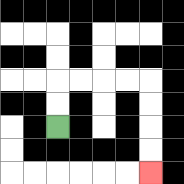{'start': '[2, 5]', 'end': '[6, 7]', 'path_directions': 'U,U,R,R,R,R,D,D,D,D', 'path_coordinates': '[[2, 5], [2, 4], [2, 3], [3, 3], [4, 3], [5, 3], [6, 3], [6, 4], [6, 5], [6, 6], [6, 7]]'}